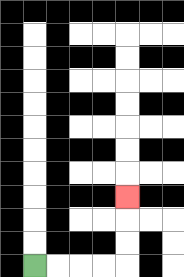{'start': '[1, 11]', 'end': '[5, 8]', 'path_directions': 'R,R,R,R,U,U,U', 'path_coordinates': '[[1, 11], [2, 11], [3, 11], [4, 11], [5, 11], [5, 10], [5, 9], [5, 8]]'}